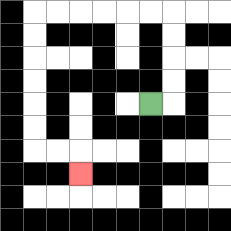{'start': '[6, 4]', 'end': '[3, 7]', 'path_directions': 'R,U,U,U,U,L,L,L,L,L,L,D,D,D,D,D,D,R,R,D', 'path_coordinates': '[[6, 4], [7, 4], [7, 3], [7, 2], [7, 1], [7, 0], [6, 0], [5, 0], [4, 0], [3, 0], [2, 0], [1, 0], [1, 1], [1, 2], [1, 3], [1, 4], [1, 5], [1, 6], [2, 6], [3, 6], [3, 7]]'}